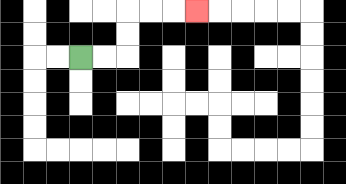{'start': '[3, 2]', 'end': '[8, 0]', 'path_directions': 'R,R,U,U,R,R,R', 'path_coordinates': '[[3, 2], [4, 2], [5, 2], [5, 1], [5, 0], [6, 0], [7, 0], [8, 0]]'}